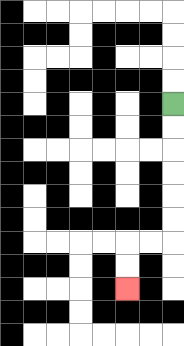{'start': '[7, 4]', 'end': '[5, 12]', 'path_directions': 'D,D,D,D,D,D,L,L,D,D', 'path_coordinates': '[[7, 4], [7, 5], [7, 6], [7, 7], [7, 8], [7, 9], [7, 10], [6, 10], [5, 10], [5, 11], [5, 12]]'}